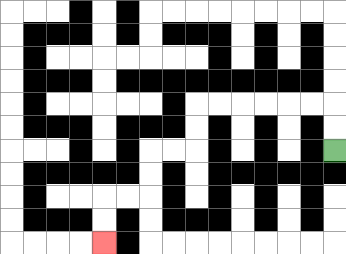{'start': '[14, 6]', 'end': '[4, 10]', 'path_directions': 'U,U,L,L,L,L,L,L,D,D,L,L,D,D,L,L,D,D', 'path_coordinates': '[[14, 6], [14, 5], [14, 4], [13, 4], [12, 4], [11, 4], [10, 4], [9, 4], [8, 4], [8, 5], [8, 6], [7, 6], [6, 6], [6, 7], [6, 8], [5, 8], [4, 8], [4, 9], [4, 10]]'}